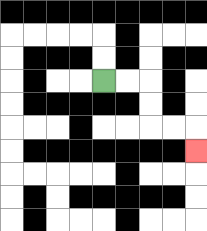{'start': '[4, 3]', 'end': '[8, 6]', 'path_directions': 'R,R,D,D,R,R,D', 'path_coordinates': '[[4, 3], [5, 3], [6, 3], [6, 4], [6, 5], [7, 5], [8, 5], [8, 6]]'}